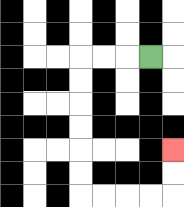{'start': '[6, 2]', 'end': '[7, 6]', 'path_directions': 'L,L,L,D,D,D,D,D,D,R,R,R,R,U,U', 'path_coordinates': '[[6, 2], [5, 2], [4, 2], [3, 2], [3, 3], [3, 4], [3, 5], [3, 6], [3, 7], [3, 8], [4, 8], [5, 8], [6, 8], [7, 8], [7, 7], [7, 6]]'}